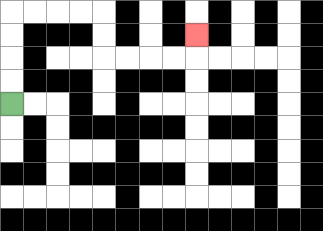{'start': '[0, 4]', 'end': '[8, 1]', 'path_directions': 'U,U,U,U,R,R,R,R,D,D,R,R,R,R,U', 'path_coordinates': '[[0, 4], [0, 3], [0, 2], [0, 1], [0, 0], [1, 0], [2, 0], [3, 0], [4, 0], [4, 1], [4, 2], [5, 2], [6, 2], [7, 2], [8, 2], [8, 1]]'}